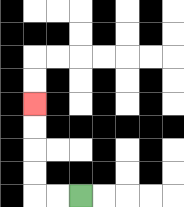{'start': '[3, 8]', 'end': '[1, 4]', 'path_directions': 'L,L,U,U,U,U', 'path_coordinates': '[[3, 8], [2, 8], [1, 8], [1, 7], [1, 6], [1, 5], [1, 4]]'}